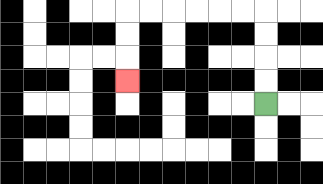{'start': '[11, 4]', 'end': '[5, 3]', 'path_directions': 'U,U,U,U,L,L,L,L,L,L,D,D,D', 'path_coordinates': '[[11, 4], [11, 3], [11, 2], [11, 1], [11, 0], [10, 0], [9, 0], [8, 0], [7, 0], [6, 0], [5, 0], [5, 1], [5, 2], [5, 3]]'}